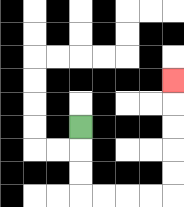{'start': '[3, 5]', 'end': '[7, 3]', 'path_directions': 'D,D,D,R,R,R,R,U,U,U,U,U', 'path_coordinates': '[[3, 5], [3, 6], [3, 7], [3, 8], [4, 8], [5, 8], [6, 8], [7, 8], [7, 7], [7, 6], [7, 5], [7, 4], [7, 3]]'}